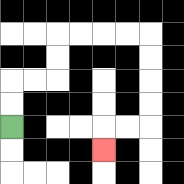{'start': '[0, 5]', 'end': '[4, 6]', 'path_directions': 'U,U,R,R,U,U,R,R,R,R,D,D,D,D,L,L,D', 'path_coordinates': '[[0, 5], [0, 4], [0, 3], [1, 3], [2, 3], [2, 2], [2, 1], [3, 1], [4, 1], [5, 1], [6, 1], [6, 2], [6, 3], [6, 4], [6, 5], [5, 5], [4, 5], [4, 6]]'}